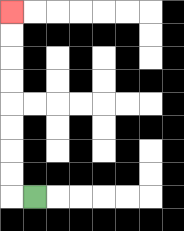{'start': '[1, 8]', 'end': '[0, 0]', 'path_directions': 'L,U,U,U,U,U,U,U,U', 'path_coordinates': '[[1, 8], [0, 8], [0, 7], [0, 6], [0, 5], [0, 4], [0, 3], [0, 2], [0, 1], [0, 0]]'}